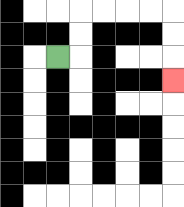{'start': '[2, 2]', 'end': '[7, 3]', 'path_directions': 'R,U,U,R,R,R,R,D,D,D', 'path_coordinates': '[[2, 2], [3, 2], [3, 1], [3, 0], [4, 0], [5, 0], [6, 0], [7, 0], [7, 1], [7, 2], [7, 3]]'}